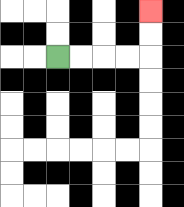{'start': '[2, 2]', 'end': '[6, 0]', 'path_directions': 'R,R,R,R,U,U', 'path_coordinates': '[[2, 2], [3, 2], [4, 2], [5, 2], [6, 2], [6, 1], [6, 0]]'}